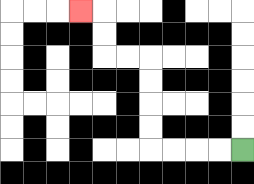{'start': '[10, 6]', 'end': '[3, 0]', 'path_directions': 'L,L,L,L,U,U,U,U,L,L,U,U,L', 'path_coordinates': '[[10, 6], [9, 6], [8, 6], [7, 6], [6, 6], [6, 5], [6, 4], [6, 3], [6, 2], [5, 2], [4, 2], [4, 1], [4, 0], [3, 0]]'}